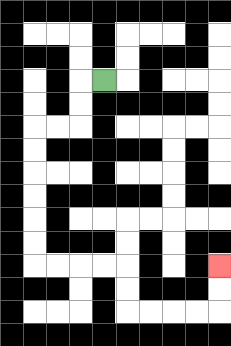{'start': '[4, 3]', 'end': '[9, 11]', 'path_directions': 'L,D,D,L,L,D,D,D,D,D,D,R,R,R,R,D,D,R,R,R,R,U,U', 'path_coordinates': '[[4, 3], [3, 3], [3, 4], [3, 5], [2, 5], [1, 5], [1, 6], [1, 7], [1, 8], [1, 9], [1, 10], [1, 11], [2, 11], [3, 11], [4, 11], [5, 11], [5, 12], [5, 13], [6, 13], [7, 13], [8, 13], [9, 13], [9, 12], [9, 11]]'}